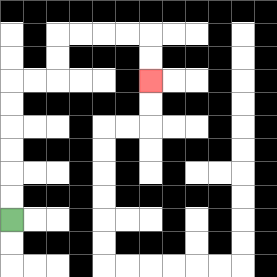{'start': '[0, 9]', 'end': '[6, 3]', 'path_directions': 'U,U,U,U,U,U,R,R,U,U,R,R,R,R,D,D', 'path_coordinates': '[[0, 9], [0, 8], [0, 7], [0, 6], [0, 5], [0, 4], [0, 3], [1, 3], [2, 3], [2, 2], [2, 1], [3, 1], [4, 1], [5, 1], [6, 1], [6, 2], [6, 3]]'}